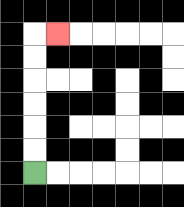{'start': '[1, 7]', 'end': '[2, 1]', 'path_directions': 'U,U,U,U,U,U,R', 'path_coordinates': '[[1, 7], [1, 6], [1, 5], [1, 4], [1, 3], [1, 2], [1, 1], [2, 1]]'}